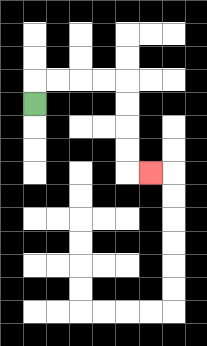{'start': '[1, 4]', 'end': '[6, 7]', 'path_directions': 'U,R,R,R,R,D,D,D,D,R', 'path_coordinates': '[[1, 4], [1, 3], [2, 3], [3, 3], [4, 3], [5, 3], [5, 4], [5, 5], [5, 6], [5, 7], [6, 7]]'}